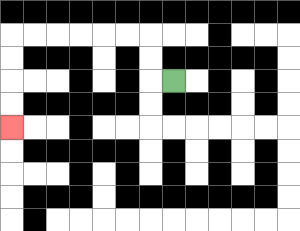{'start': '[7, 3]', 'end': '[0, 5]', 'path_directions': 'L,U,U,L,L,L,L,L,L,D,D,D,D', 'path_coordinates': '[[7, 3], [6, 3], [6, 2], [6, 1], [5, 1], [4, 1], [3, 1], [2, 1], [1, 1], [0, 1], [0, 2], [0, 3], [0, 4], [0, 5]]'}